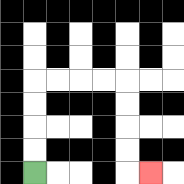{'start': '[1, 7]', 'end': '[6, 7]', 'path_directions': 'U,U,U,U,R,R,R,R,D,D,D,D,R', 'path_coordinates': '[[1, 7], [1, 6], [1, 5], [1, 4], [1, 3], [2, 3], [3, 3], [4, 3], [5, 3], [5, 4], [5, 5], [5, 6], [5, 7], [6, 7]]'}